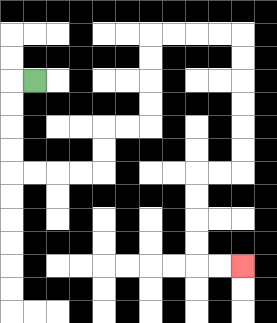{'start': '[1, 3]', 'end': '[10, 11]', 'path_directions': 'L,D,D,D,D,R,R,R,R,U,U,R,R,U,U,U,U,R,R,R,R,D,D,D,D,D,D,L,L,D,D,D,D,R,R', 'path_coordinates': '[[1, 3], [0, 3], [0, 4], [0, 5], [0, 6], [0, 7], [1, 7], [2, 7], [3, 7], [4, 7], [4, 6], [4, 5], [5, 5], [6, 5], [6, 4], [6, 3], [6, 2], [6, 1], [7, 1], [8, 1], [9, 1], [10, 1], [10, 2], [10, 3], [10, 4], [10, 5], [10, 6], [10, 7], [9, 7], [8, 7], [8, 8], [8, 9], [8, 10], [8, 11], [9, 11], [10, 11]]'}